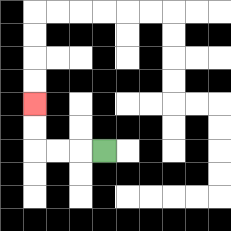{'start': '[4, 6]', 'end': '[1, 4]', 'path_directions': 'L,L,L,U,U', 'path_coordinates': '[[4, 6], [3, 6], [2, 6], [1, 6], [1, 5], [1, 4]]'}